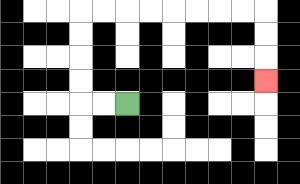{'start': '[5, 4]', 'end': '[11, 3]', 'path_directions': 'L,L,U,U,U,U,R,R,R,R,R,R,R,R,D,D,D', 'path_coordinates': '[[5, 4], [4, 4], [3, 4], [3, 3], [3, 2], [3, 1], [3, 0], [4, 0], [5, 0], [6, 0], [7, 0], [8, 0], [9, 0], [10, 0], [11, 0], [11, 1], [11, 2], [11, 3]]'}